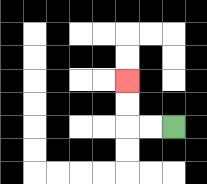{'start': '[7, 5]', 'end': '[5, 3]', 'path_directions': 'L,L,U,U', 'path_coordinates': '[[7, 5], [6, 5], [5, 5], [5, 4], [5, 3]]'}